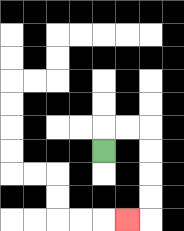{'start': '[4, 6]', 'end': '[5, 9]', 'path_directions': 'U,R,R,D,D,D,D,L', 'path_coordinates': '[[4, 6], [4, 5], [5, 5], [6, 5], [6, 6], [6, 7], [6, 8], [6, 9], [5, 9]]'}